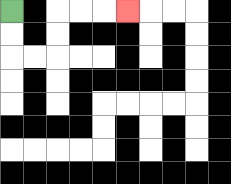{'start': '[0, 0]', 'end': '[5, 0]', 'path_directions': 'D,D,R,R,U,U,R,R,R', 'path_coordinates': '[[0, 0], [0, 1], [0, 2], [1, 2], [2, 2], [2, 1], [2, 0], [3, 0], [4, 0], [5, 0]]'}